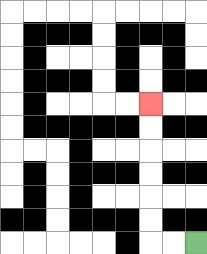{'start': '[8, 10]', 'end': '[6, 4]', 'path_directions': 'L,L,U,U,U,U,U,U', 'path_coordinates': '[[8, 10], [7, 10], [6, 10], [6, 9], [6, 8], [6, 7], [6, 6], [6, 5], [6, 4]]'}